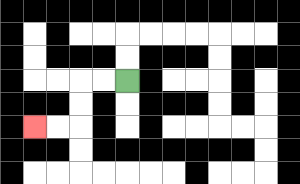{'start': '[5, 3]', 'end': '[1, 5]', 'path_directions': 'L,L,D,D,L,L', 'path_coordinates': '[[5, 3], [4, 3], [3, 3], [3, 4], [3, 5], [2, 5], [1, 5]]'}